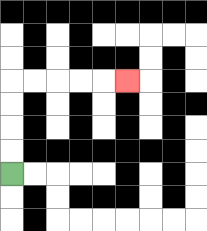{'start': '[0, 7]', 'end': '[5, 3]', 'path_directions': 'U,U,U,U,R,R,R,R,R', 'path_coordinates': '[[0, 7], [0, 6], [0, 5], [0, 4], [0, 3], [1, 3], [2, 3], [3, 3], [4, 3], [5, 3]]'}